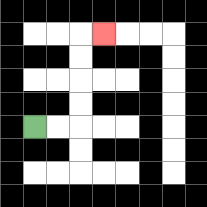{'start': '[1, 5]', 'end': '[4, 1]', 'path_directions': 'R,R,U,U,U,U,R', 'path_coordinates': '[[1, 5], [2, 5], [3, 5], [3, 4], [3, 3], [3, 2], [3, 1], [4, 1]]'}